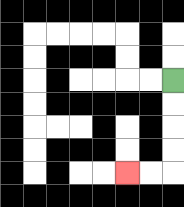{'start': '[7, 3]', 'end': '[5, 7]', 'path_directions': 'D,D,D,D,L,L', 'path_coordinates': '[[7, 3], [7, 4], [7, 5], [7, 6], [7, 7], [6, 7], [5, 7]]'}